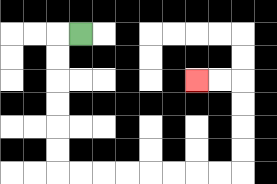{'start': '[3, 1]', 'end': '[8, 3]', 'path_directions': 'L,D,D,D,D,D,D,R,R,R,R,R,R,R,R,U,U,U,U,L,L', 'path_coordinates': '[[3, 1], [2, 1], [2, 2], [2, 3], [2, 4], [2, 5], [2, 6], [2, 7], [3, 7], [4, 7], [5, 7], [6, 7], [7, 7], [8, 7], [9, 7], [10, 7], [10, 6], [10, 5], [10, 4], [10, 3], [9, 3], [8, 3]]'}